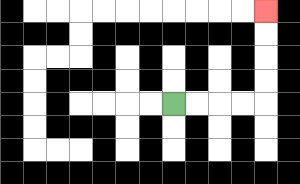{'start': '[7, 4]', 'end': '[11, 0]', 'path_directions': 'R,R,R,R,U,U,U,U', 'path_coordinates': '[[7, 4], [8, 4], [9, 4], [10, 4], [11, 4], [11, 3], [11, 2], [11, 1], [11, 0]]'}